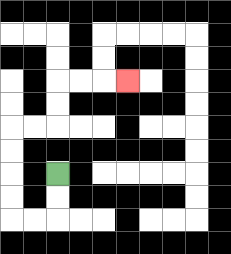{'start': '[2, 7]', 'end': '[5, 3]', 'path_directions': 'D,D,L,L,U,U,U,U,R,R,U,U,R,R,R', 'path_coordinates': '[[2, 7], [2, 8], [2, 9], [1, 9], [0, 9], [0, 8], [0, 7], [0, 6], [0, 5], [1, 5], [2, 5], [2, 4], [2, 3], [3, 3], [4, 3], [5, 3]]'}